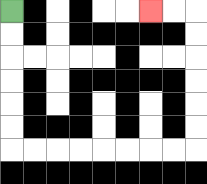{'start': '[0, 0]', 'end': '[6, 0]', 'path_directions': 'D,D,D,D,D,D,R,R,R,R,R,R,R,R,U,U,U,U,U,U,L,L', 'path_coordinates': '[[0, 0], [0, 1], [0, 2], [0, 3], [0, 4], [0, 5], [0, 6], [1, 6], [2, 6], [3, 6], [4, 6], [5, 6], [6, 6], [7, 6], [8, 6], [8, 5], [8, 4], [8, 3], [8, 2], [8, 1], [8, 0], [7, 0], [6, 0]]'}